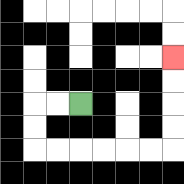{'start': '[3, 4]', 'end': '[7, 2]', 'path_directions': 'L,L,D,D,R,R,R,R,R,R,U,U,U,U', 'path_coordinates': '[[3, 4], [2, 4], [1, 4], [1, 5], [1, 6], [2, 6], [3, 6], [4, 6], [5, 6], [6, 6], [7, 6], [7, 5], [7, 4], [7, 3], [7, 2]]'}